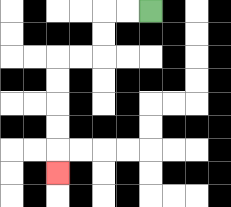{'start': '[6, 0]', 'end': '[2, 7]', 'path_directions': 'L,L,D,D,L,L,D,D,D,D,D', 'path_coordinates': '[[6, 0], [5, 0], [4, 0], [4, 1], [4, 2], [3, 2], [2, 2], [2, 3], [2, 4], [2, 5], [2, 6], [2, 7]]'}